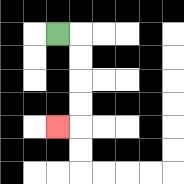{'start': '[2, 1]', 'end': '[2, 5]', 'path_directions': 'R,D,D,D,D,L', 'path_coordinates': '[[2, 1], [3, 1], [3, 2], [3, 3], [3, 4], [3, 5], [2, 5]]'}